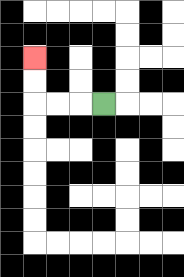{'start': '[4, 4]', 'end': '[1, 2]', 'path_directions': 'L,L,L,U,U', 'path_coordinates': '[[4, 4], [3, 4], [2, 4], [1, 4], [1, 3], [1, 2]]'}